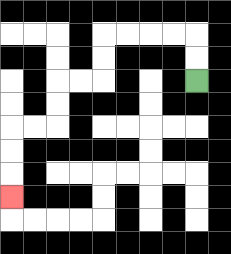{'start': '[8, 3]', 'end': '[0, 8]', 'path_directions': 'U,U,L,L,L,L,D,D,L,L,D,D,L,L,D,D,D', 'path_coordinates': '[[8, 3], [8, 2], [8, 1], [7, 1], [6, 1], [5, 1], [4, 1], [4, 2], [4, 3], [3, 3], [2, 3], [2, 4], [2, 5], [1, 5], [0, 5], [0, 6], [0, 7], [0, 8]]'}